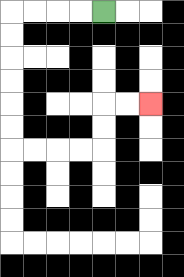{'start': '[4, 0]', 'end': '[6, 4]', 'path_directions': 'L,L,L,L,D,D,D,D,D,D,R,R,R,R,U,U,R,R', 'path_coordinates': '[[4, 0], [3, 0], [2, 0], [1, 0], [0, 0], [0, 1], [0, 2], [0, 3], [0, 4], [0, 5], [0, 6], [1, 6], [2, 6], [3, 6], [4, 6], [4, 5], [4, 4], [5, 4], [6, 4]]'}